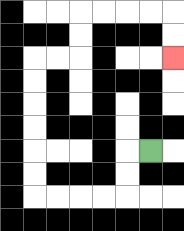{'start': '[6, 6]', 'end': '[7, 2]', 'path_directions': 'L,D,D,L,L,L,L,U,U,U,U,U,U,R,R,U,U,R,R,R,R,D,D', 'path_coordinates': '[[6, 6], [5, 6], [5, 7], [5, 8], [4, 8], [3, 8], [2, 8], [1, 8], [1, 7], [1, 6], [1, 5], [1, 4], [1, 3], [1, 2], [2, 2], [3, 2], [3, 1], [3, 0], [4, 0], [5, 0], [6, 0], [7, 0], [7, 1], [7, 2]]'}